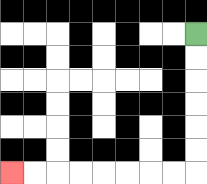{'start': '[8, 1]', 'end': '[0, 7]', 'path_directions': 'D,D,D,D,D,D,L,L,L,L,L,L,L,L', 'path_coordinates': '[[8, 1], [8, 2], [8, 3], [8, 4], [8, 5], [8, 6], [8, 7], [7, 7], [6, 7], [5, 7], [4, 7], [3, 7], [2, 7], [1, 7], [0, 7]]'}